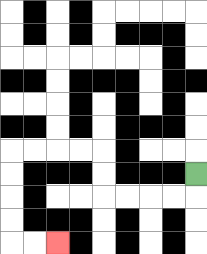{'start': '[8, 7]', 'end': '[2, 10]', 'path_directions': 'D,L,L,L,L,U,U,L,L,L,L,D,D,D,D,R,R', 'path_coordinates': '[[8, 7], [8, 8], [7, 8], [6, 8], [5, 8], [4, 8], [4, 7], [4, 6], [3, 6], [2, 6], [1, 6], [0, 6], [0, 7], [0, 8], [0, 9], [0, 10], [1, 10], [2, 10]]'}